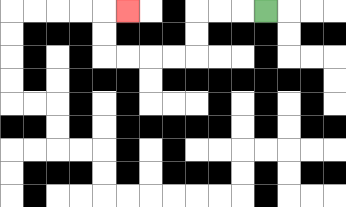{'start': '[11, 0]', 'end': '[5, 0]', 'path_directions': 'L,L,L,D,D,L,L,L,L,U,U,R', 'path_coordinates': '[[11, 0], [10, 0], [9, 0], [8, 0], [8, 1], [8, 2], [7, 2], [6, 2], [5, 2], [4, 2], [4, 1], [4, 0], [5, 0]]'}